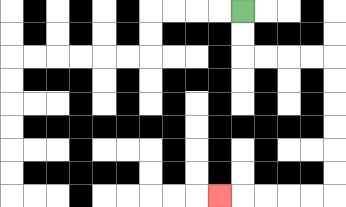{'start': '[10, 0]', 'end': '[9, 8]', 'path_directions': 'D,D,R,R,R,R,D,D,D,D,D,D,L,L,L,L,L', 'path_coordinates': '[[10, 0], [10, 1], [10, 2], [11, 2], [12, 2], [13, 2], [14, 2], [14, 3], [14, 4], [14, 5], [14, 6], [14, 7], [14, 8], [13, 8], [12, 8], [11, 8], [10, 8], [9, 8]]'}